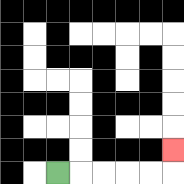{'start': '[2, 7]', 'end': '[7, 6]', 'path_directions': 'R,R,R,R,R,U', 'path_coordinates': '[[2, 7], [3, 7], [4, 7], [5, 7], [6, 7], [7, 7], [7, 6]]'}